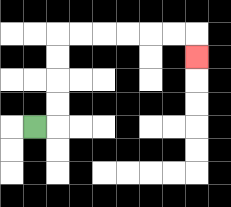{'start': '[1, 5]', 'end': '[8, 2]', 'path_directions': 'R,U,U,U,U,R,R,R,R,R,R,D', 'path_coordinates': '[[1, 5], [2, 5], [2, 4], [2, 3], [2, 2], [2, 1], [3, 1], [4, 1], [5, 1], [6, 1], [7, 1], [8, 1], [8, 2]]'}